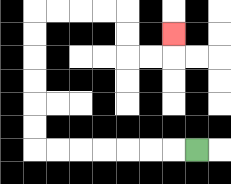{'start': '[8, 6]', 'end': '[7, 1]', 'path_directions': 'L,L,L,L,L,L,L,U,U,U,U,U,U,R,R,R,R,D,D,R,R,U', 'path_coordinates': '[[8, 6], [7, 6], [6, 6], [5, 6], [4, 6], [3, 6], [2, 6], [1, 6], [1, 5], [1, 4], [1, 3], [1, 2], [1, 1], [1, 0], [2, 0], [3, 0], [4, 0], [5, 0], [5, 1], [5, 2], [6, 2], [7, 2], [7, 1]]'}